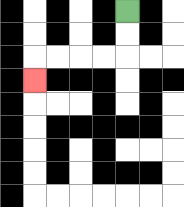{'start': '[5, 0]', 'end': '[1, 3]', 'path_directions': 'D,D,L,L,L,L,D', 'path_coordinates': '[[5, 0], [5, 1], [5, 2], [4, 2], [3, 2], [2, 2], [1, 2], [1, 3]]'}